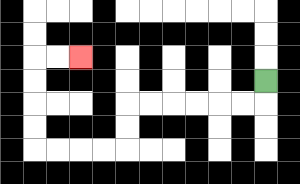{'start': '[11, 3]', 'end': '[3, 2]', 'path_directions': 'D,L,L,L,L,L,L,D,D,L,L,L,L,U,U,U,U,R,R', 'path_coordinates': '[[11, 3], [11, 4], [10, 4], [9, 4], [8, 4], [7, 4], [6, 4], [5, 4], [5, 5], [5, 6], [4, 6], [3, 6], [2, 6], [1, 6], [1, 5], [1, 4], [1, 3], [1, 2], [2, 2], [3, 2]]'}